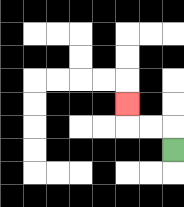{'start': '[7, 6]', 'end': '[5, 4]', 'path_directions': 'U,L,L,U', 'path_coordinates': '[[7, 6], [7, 5], [6, 5], [5, 5], [5, 4]]'}